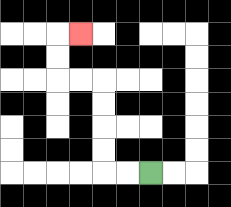{'start': '[6, 7]', 'end': '[3, 1]', 'path_directions': 'L,L,U,U,U,U,L,L,U,U,R', 'path_coordinates': '[[6, 7], [5, 7], [4, 7], [4, 6], [4, 5], [4, 4], [4, 3], [3, 3], [2, 3], [2, 2], [2, 1], [3, 1]]'}